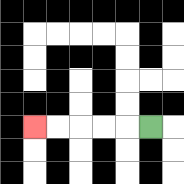{'start': '[6, 5]', 'end': '[1, 5]', 'path_directions': 'L,L,L,L,L', 'path_coordinates': '[[6, 5], [5, 5], [4, 5], [3, 5], [2, 5], [1, 5]]'}